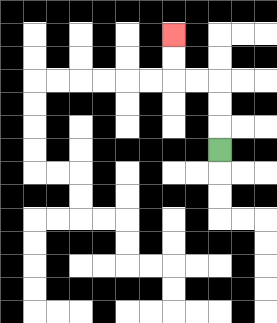{'start': '[9, 6]', 'end': '[7, 1]', 'path_directions': 'U,U,U,L,L,U,U', 'path_coordinates': '[[9, 6], [9, 5], [9, 4], [9, 3], [8, 3], [7, 3], [7, 2], [7, 1]]'}